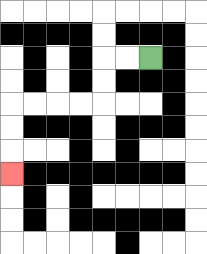{'start': '[6, 2]', 'end': '[0, 7]', 'path_directions': 'L,L,D,D,L,L,L,L,D,D,D', 'path_coordinates': '[[6, 2], [5, 2], [4, 2], [4, 3], [4, 4], [3, 4], [2, 4], [1, 4], [0, 4], [0, 5], [0, 6], [0, 7]]'}